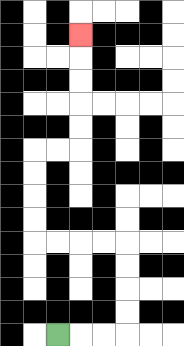{'start': '[2, 14]', 'end': '[3, 1]', 'path_directions': 'R,R,R,U,U,U,U,L,L,L,L,U,U,U,U,R,R,U,U,U,U,U', 'path_coordinates': '[[2, 14], [3, 14], [4, 14], [5, 14], [5, 13], [5, 12], [5, 11], [5, 10], [4, 10], [3, 10], [2, 10], [1, 10], [1, 9], [1, 8], [1, 7], [1, 6], [2, 6], [3, 6], [3, 5], [3, 4], [3, 3], [3, 2], [3, 1]]'}